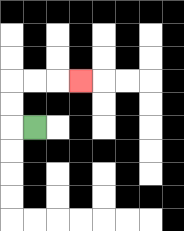{'start': '[1, 5]', 'end': '[3, 3]', 'path_directions': 'L,U,U,R,R,R', 'path_coordinates': '[[1, 5], [0, 5], [0, 4], [0, 3], [1, 3], [2, 3], [3, 3]]'}